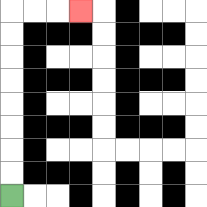{'start': '[0, 8]', 'end': '[3, 0]', 'path_directions': 'U,U,U,U,U,U,U,U,R,R,R', 'path_coordinates': '[[0, 8], [0, 7], [0, 6], [0, 5], [0, 4], [0, 3], [0, 2], [0, 1], [0, 0], [1, 0], [2, 0], [3, 0]]'}